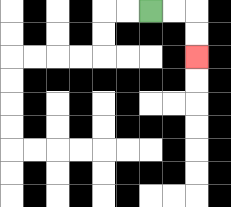{'start': '[6, 0]', 'end': '[8, 2]', 'path_directions': 'R,R,D,D', 'path_coordinates': '[[6, 0], [7, 0], [8, 0], [8, 1], [8, 2]]'}